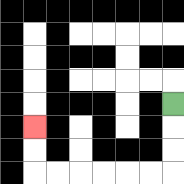{'start': '[7, 4]', 'end': '[1, 5]', 'path_directions': 'D,D,D,L,L,L,L,L,L,U,U', 'path_coordinates': '[[7, 4], [7, 5], [7, 6], [7, 7], [6, 7], [5, 7], [4, 7], [3, 7], [2, 7], [1, 7], [1, 6], [1, 5]]'}